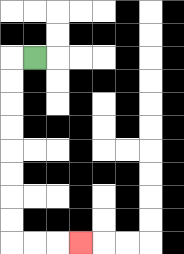{'start': '[1, 2]', 'end': '[3, 10]', 'path_directions': 'L,D,D,D,D,D,D,D,D,R,R,R', 'path_coordinates': '[[1, 2], [0, 2], [0, 3], [0, 4], [0, 5], [0, 6], [0, 7], [0, 8], [0, 9], [0, 10], [1, 10], [2, 10], [3, 10]]'}